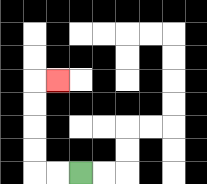{'start': '[3, 7]', 'end': '[2, 3]', 'path_directions': 'L,L,U,U,U,U,R', 'path_coordinates': '[[3, 7], [2, 7], [1, 7], [1, 6], [1, 5], [1, 4], [1, 3], [2, 3]]'}